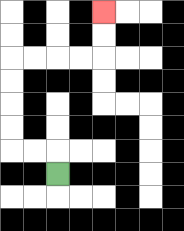{'start': '[2, 7]', 'end': '[4, 0]', 'path_directions': 'U,L,L,U,U,U,U,R,R,R,R,U,U', 'path_coordinates': '[[2, 7], [2, 6], [1, 6], [0, 6], [0, 5], [0, 4], [0, 3], [0, 2], [1, 2], [2, 2], [3, 2], [4, 2], [4, 1], [4, 0]]'}